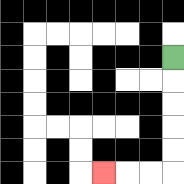{'start': '[7, 2]', 'end': '[4, 7]', 'path_directions': 'D,D,D,D,D,L,L,L', 'path_coordinates': '[[7, 2], [7, 3], [7, 4], [7, 5], [7, 6], [7, 7], [6, 7], [5, 7], [4, 7]]'}